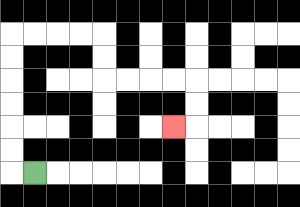{'start': '[1, 7]', 'end': '[7, 5]', 'path_directions': 'L,U,U,U,U,U,U,R,R,R,R,D,D,R,R,R,R,D,D,L', 'path_coordinates': '[[1, 7], [0, 7], [0, 6], [0, 5], [0, 4], [0, 3], [0, 2], [0, 1], [1, 1], [2, 1], [3, 1], [4, 1], [4, 2], [4, 3], [5, 3], [6, 3], [7, 3], [8, 3], [8, 4], [8, 5], [7, 5]]'}